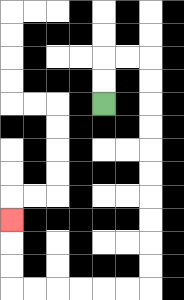{'start': '[4, 4]', 'end': '[0, 9]', 'path_directions': 'U,U,R,R,D,D,D,D,D,D,D,D,D,D,L,L,L,L,L,L,U,U,U', 'path_coordinates': '[[4, 4], [4, 3], [4, 2], [5, 2], [6, 2], [6, 3], [6, 4], [6, 5], [6, 6], [6, 7], [6, 8], [6, 9], [6, 10], [6, 11], [6, 12], [5, 12], [4, 12], [3, 12], [2, 12], [1, 12], [0, 12], [0, 11], [0, 10], [0, 9]]'}